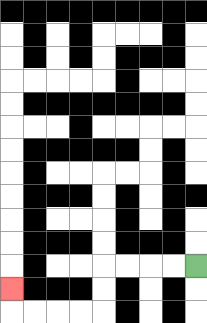{'start': '[8, 11]', 'end': '[0, 12]', 'path_directions': 'L,L,L,L,D,D,L,L,L,L,U', 'path_coordinates': '[[8, 11], [7, 11], [6, 11], [5, 11], [4, 11], [4, 12], [4, 13], [3, 13], [2, 13], [1, 13], [0, 13], [0, 12]]'}